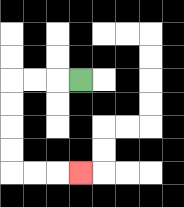{'start': '[3, 3]', 'end': '[3, 7]', 'path_directions': 'L,L,L,D,D,D,D,R,R,R', 'path_coordinates': '[[3, 3], [2, 3], [1, 3], [0, 3], [0, 4], [0, 5], [0, 6], [0, 7], [1, 7], [2, 7], [3, 7]]'}